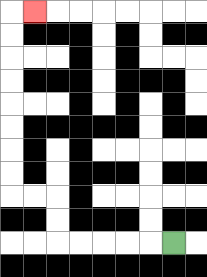{'start': '[7, 10]', 'end': '[1, 0]', 'path_directions': 'L,L,L,L,L,U,U,L,L,U,U,U,U,U,U,U,U,R', 'path_coordinates': '[[7, 10], [6, 10], [5, 10], [4, 10], [3, 10], [2, 10], [2, 9], [2, 8], [1, 8], [0, 8], [0, 7], [0, 6], [0, 5], [0, 4], [0, 3], [0, 2], [0, 1], [0, 0], [1, 0]]'}